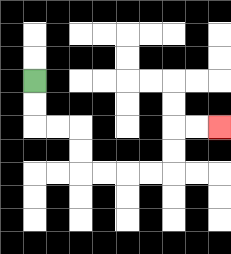{'start': '[1, 3]', 'end': '[9, 5]', 'path_directions': 'D,D,R,R,D,D,R,R,R,R,U,U,R,R', 'path_coordinates': '[[1, 3], [1, 4], [1, 5], [2, 5], [3, 5], [3, 6], [3, 7], [4, 7], [5, 7], [6, 7], [7, 7], [7, 6], [7, 5], [8, 5], [9, 5]]'}